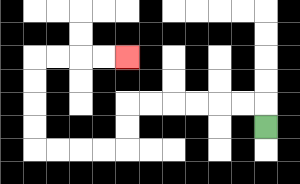{'start': '[11, 5]', 'end': '[5, 2]', 'path_directions': 'U,L,L,L,L,L,L,D,D,L,L,L,L,U,U,U,U,R,R,R,R', 'path_coordinates': '[[11, 5], [11, 4], [10, 4], [9, 4], [8, 4], [7, 4], [6, 4], [5, 4], [5, 5], [5, 6], [4, 6], [3, 6], [2, 6], [1, 6], [1, 5], [1, 4], [1, 3], [1, 2], [2, 2], [3, 2], [4, 2], [5, 2]]'}